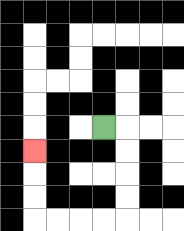{'start': '[4, 5]', 'end': '[1, 6]', 'path_directions': 'R,D,D,D,D,L,L,L,L,U,U,U', 'path_coordinates': '[[4, 5], [5, 5], [5, 6], [5, 7], [5, 8], [5, 9], [4, 9], [3, 9], [2, 9], [1, 9], [1, 8], [1, 7], [1, 6]]'}